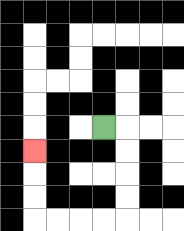{'start': '[4, 5]', 'end': '[1, 6]', 'path_directions': 'R,D,D,D,D,L,L,L,L,U,U,U', 'path_coordinates': '[[4, 5], [5, 5], [5, 6], [5, 7], [5, 8], [5, 9], [4, 9], [3, 9], [2, 9], [1, 9], [1, 8], [1, 7], [1, 6]]'}